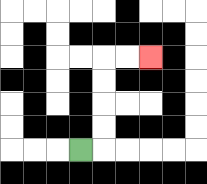{'start': '[3, 6]', 'end': '[6, 2]', 'path_directions': 'R,U,U,U,U,R,R', 'path_coordinates': '[[3, 6], [4, 6], [4, 5], [4, 4], [4, 3], [4, 2], [5, 2], [6, 2]]'}